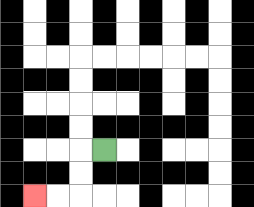{'start': '[4, 6]', 'end': '[1, 8]', 'path_directions': 'L,D,D,L,L', 'path_coordinates': '[[4, 6], [3, 6], [3, 7], [3, 8], [2, 8], [1, 8]]'}